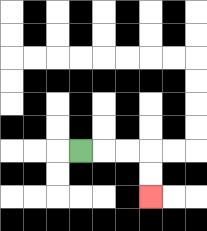{'start': '[3, 6]', 'end': '[6, 8]', 'path_directions': 'R,R,R,D,D', 'path_coordinates': '[[3, 6], [4, 6], [5, 6], [6, 6], [6, 7], [6, 8]]'}